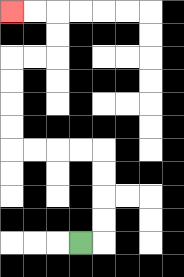{'start': '[3, 10]', 'end': '[0, 0]', 'path_directions': 'R,U,U,U,U,L,L,L,L,U,U,U,U,R,R,U,U,L,L', 'path_coordinates': '[[3, 10], [4, 10], [4, 9], [4, 8], [4, 7], [4, 6], [3, 6], [2, 6], [1, 6], [0, 6], [0, 5], [0, 4], [0, 3], [0, 2], [1, 2], [2, 2], [2, 1], [2, 0], [1, 0], [0, 0]]'}